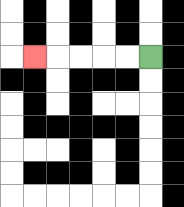{'start': '[6, 2]', 'end': '[1, 2]', 'path_directions': 'L,L,L,L,L', 'path_coordinates': '[[6, 2], [5, 2], [4, 2], [3, 2], [2, 2], [1, 2]]'}